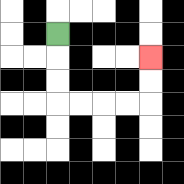{'start': '[2, 1]', 'end': '[6, 2]', 'path_directions': 'D,D,D,R,R,R,R,U,U', 'path_coordinates': '[[2, 1], [2, 2], [2, 3], [2, 4], [3, 4], [4, 4], [5, 4], [6, 4], [6, 3], [6, 2]]'}